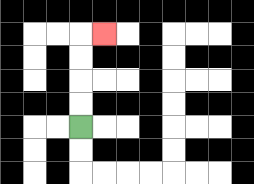{'start': '[3, 5]', 'end': '[4, 1]', 'path_directions': 'U,U,U,U,R', 'path_coordinates': '[[3, 5], [3, 4], [3, 3], [3, 2], [3, 1], [4, 1]]'}